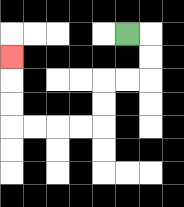{'start': '[5, 1]', 'end': '[0, 2]', 'path_directions': 'R,D,D,L,L,D,D,L,L,L,L,U,U,U', 'path_coordinates': '[[5, 1], [6, 1], [6, 2], [6, 3], [5, 3], [4, 3], [4, 4], [4, 5], [3, 5], [2, 5], [1, 5], [0, 5], [0, 4], [0, 3], [0, 2]]'}